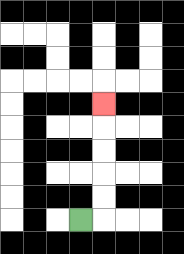{'start': '[3, 9]', 'end': '[4, 4]', 'path_directions': 'R,U,U,U,U,U', 'path_coordinates': '[[3, 9], [4, 9], [4, 8], [4, 7], [4, 6], [4, 5], [4, 4]]'}